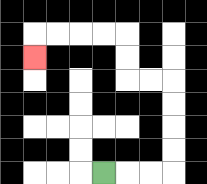{'start': '[4, 7]', 'end': '[1, 2]', 'path_directions': 'R,R,R,U,U,U,U,L,L,U,U,L,L,L,L,D', 'path_coordinates': '[[4, 7], [5, 7], [6, 7], [7, 7], [7, 6], [7, 5], [7, 4], [7, 3], [6, 3], [5, 3], [5, 2], [5, 1], [4, 1], [3, 1], [2, 1], [1, 1], [1, 2]]'}